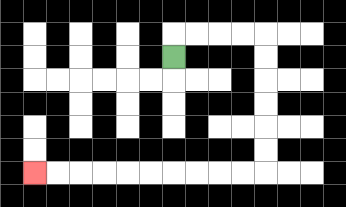{'start': '[7, 2]', 'end': '[1, 7]', 'path_directions': 'U,R,R,R,R,D,D,D,D,D,D,L,L,L,L,L,L,L,L,L,L', 'path_coordinates': '[[7, 2], [7, 1], [8, 1], [9, 1], [10, 1], [11, 1], [11, 2], [11, 3], [11, 4], [11, 5], [11, 6], [11, 7], [10, 7], [9, 7], [8, 7], [7, 7], [6, 7], [5, 7], [4, 7], [3, 7], [2, 7], [1, 7]]'}